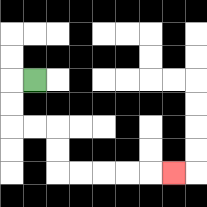{'start': '[1, 3]', 'end': '[7, 7]', 'path_directions': 'L,D,D,R,R,D,D,R,R,R,R,R', 'path_coordinates': '[[1, 3], [0, 3], [0, 4], [0, 5], [1, 5], [2, 5], [2, 6], [2, 7], [3, 7], [4, 7], [5, 7], [6, 7], [7, 7]]'}